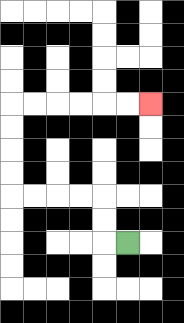{'start': '[5, 10]', 'end': '[6, 4]', 'path_directions': 'L,U,U,L,L,L,L,U,U,U,U,R,R,R,R,R,R', 'path_coordinates': '[[5, 10], [4, 10], [4, 9], [4, 8], [3, 8], [2, 8], [1, 8], [0, 8], [0, 7], [0, 6], [0, 5], [0, 4], [1, 4], [2, 4], [3, 4], [4, 4], [5, 4], [6, 4]]'}